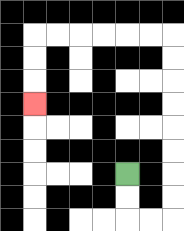{'start': '[5, 7]', 'end': '[1, 4]', 'path_directions': 'D,D,R,R,U,U,U,U,U,U,U,U,L,L,L,L,L,L,D,D,D', 'path_coordinates': '[[5, 7], [5, 8], [5, 9], [6, 9], [7, 9], [7, 8], [7, 7], [7, 6], [7, 5], [7, 4], [7, 3], [7, 2], [7, 1], [6, 1], [5, 1], [4, 1], [3, 1], [2, 1], [1, 1], [1, 2], [1, 3], [1, 4]]'}